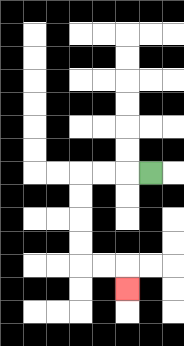{'start': '[6, 7]', 'end': '[5, 12]', 'path_directions': 'L,L,L,D,D,D,D,R,R,D', 'path_coordinates': '[[6, 7], [5, 7], [4, 7], [3, 7], [3, 8], [3, 9], [3, 10], [3, 11], [4, 11], [5, 11], [5, 12]]'}